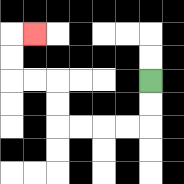{'start': '[6, 3]', 'end': '[1, 1]', 'path_directions': 'D,D,L,L,L,L,U,U,L,L,U,U,R', 'path_coordinates': '[[6, 3], [6, 4], [6, 5], [5, 5], [4, 5], [3, 5], [2, 5], [2, 4], [2, 3], [1, 3], [0, 3], [0, 2], [0, 1], [1, 1]]'}